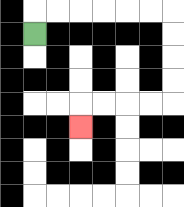{'start': '[1, 1]', 'end': '[3, 5]', 'path_directions': 'U,R,R,R,R,R,R,D,D,D,D,L,L,L,L,D', 'path_coordinates': '[[1, 1], [1, 0], [2, 0], [3, 0], [4, 0], [5, 0], [6, 0], [7, 0], [7, 1], [7, 2], [7, 3], [7, 4], [6, 4], [5, 4], [4, 4], [3, 4], [3, 5]]'}